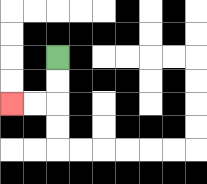{'start': '[2, 2]', 'end': '[0, 4]', 'path_directions': 'D,D,L,L', 'path_coordinates': '[[2, 2], [2, 3], [2, 4], [1, 4], [0, 4]]'}